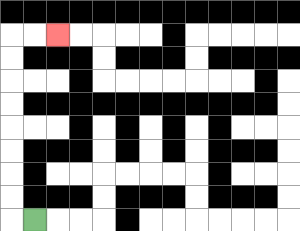{'start': '[1, 9]', 'end': '[2, 1]', 'path_directions': 'L,U,U,U,U,U,U,U,U,R,R', 'path_coordinates': '[[1, 9], [0, 9], [0, 8], [0, 7], [0, 6], [0, 5], [0, 4], [0, 3], [0, 2], [0, 1], [1, 1], [2, 1]]'}